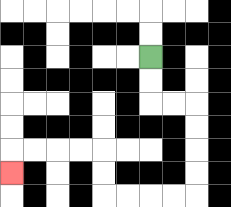{'start': '[6, 2]', 'end': '[0, 7]', 'path_directions': 'D,D,R,R,D,D,D,D,L,L,L,L,U,U,L,L,L,L,D', 'path_coordinates': '[[6, 2], [6, 3], [6, 4], [7, 4], [8, 4], [8, 5], [8, 6], [8, 7], [8, 8], [7, 8], [6, 8], [5, 8], [4, 8], [4, 7], [4, 6], [3, 6], [2, 6], [1, 6], [0, 6], [0, 7]]'}